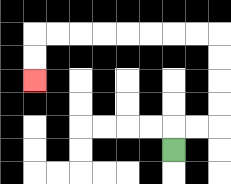{'start': '[7, 6]', 'end': '[1, 3]', 'path_directions': 'U,R,R,U,U,U,U,L,L,L,L,L,L,L,L,D,D', 'path_coordinates': '[[7, 6], [7, 5], [8, 5], [9, 5], [9, 4], [9, 3], [9, 2], [9, 1], [8, 1], [7, 1], [6, 1], [5, 1], [4, 1], [3, 1], [2, 1], [1, 1], [1, 2], [1, 3]]'}